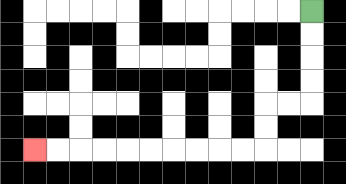{'start': '[13, 0]', 'end': '[1, 6]', 'path_directions': 'D,D,D,D,L,L,D,D,L,L,L,L,L,L,L,L,L,L', 'path_coordinates': '[[13, 0], [13, 1], [13, 2], [13, 3], [13, 4], [12, 4], [11, 4], [11, 5], [11, 6], [10, 6], [9, 6], [8, 6], [7, 6], [6, 6], [5, 6], [4, 6], [3, 6], [2, 6], [1, 6]]'}